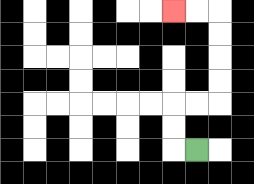{'start': '[8, 6]', 'end': '[7, 0]', 'path_directions': 'L,U,U,R,R,U,U,U,U,L,L', 'path_coordinates': '[[8, 6], [7, 6], [7, 5], [7, 4], [8, 4], [9, 4], [9, 3], [9, 2], [9, 1], [9, 0], [8, 0], [7, 0]]'}